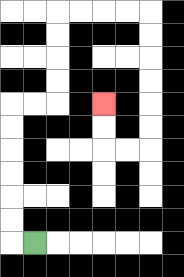{'start': '[1, 10]', 'end': '[4, 4]', 'path_directions': 'L,U,U,U,U,U,U,R,R,U,U,U,U,R,R,R,R,D,D,D,D,D,D,L,L,U,U', 'path_coordinates': '[[1, 10], [0, 10], [0, 9], [0, 8], [0, 7], [0, 6], [0, 5], [0, 4], [1, 4], [2, 4], [2, 3], [2, 2], [2, 1], [2, 0], [3, 0], [4, 0], [5, 0], [6, 0], [6, 1], [6, 2], [6, 3], [6, 4], [6, 5], [6, 6], [5, 6], [4, 6], [4, 5], [4, 4]]'}